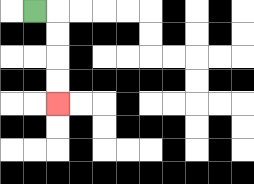{'start': '[1, 0]', 'end': '[2, 4]', 'path_directions': 'R,D,D,D,D', 'path_coordinates': '[[1, 0], [2, 0], [2, 1], [2, 2], [2, 3], [2, 4]]'}